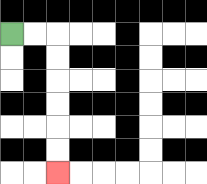{'start': '[0, 1]', 'end': '[2, 7]', 'path_directions': 'R,R,D,D,D,D,D,D', 'path_coordinates': '[[0, 1], [1, 1], [2, 1], [2, 2], [2, 3], [2, 4], [2, 5], [2, 6], [2, 7]]'}